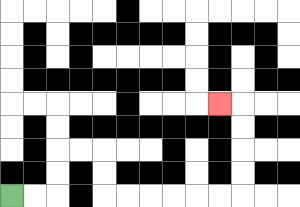{'start': '[0, 8]', 'end': '[9, 4]', 'path_directions': 'R,R,U,U,R,R,D,D,R,R,R,R,R,R,U,U,U,U,L', 'path_coordinates': '[[0, 8], [1, 8], [2, 8], [2, 7], [2, 6], [3, 6], [4, 6], [4, 7], [4, 8], [5, 8], [6, 8], [7, 8], [8, 8], [9, 8], [10, 8], [10, 7], [10, 6], [10, 5], [10, 4], [9, 4]]'}